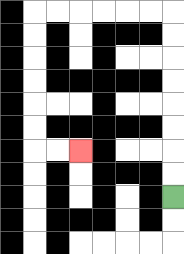{'start': '[7, 8]', 'end': '[3, 6]', 'path_directions': 'U,U,U,U,U,U,U,U,L,L,L,L,L,L,D,D,D,D,D,D,R,R', 'path_coordinates': '[[7, 8], [7, 7], [7, 6], [7, 5], [7, 4], [7, 3], [7, 2], [7, 1], [7, 0], [6, 0], [5, 0], [4, 0], [3, 0], [2, 0], [1, 0], [1, 1], [1, 2], [1, 3], [1, 4], [1, 5], [1, 6], [2, 6], [3, 6]]'}